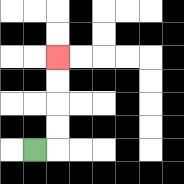{'start': '[1, 6]', 'end': '[2, 2]', 'path_directions': 'R,U,U,U,U', 'path_coordinates': '[[1, 6], [2, 6], [2, 5], [2, 4], [2, 3], [2, 2]]'}